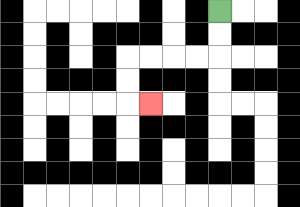{'start': '[9, 0]', 'end': '[6, 4]', 'path_directions': 'D,D,L,L,L,L,D,D,R', 'path_coordinates': '[[9, 0], [9, 1], [9, 2], [8, 2], [7, 2], [6, 2], [5, 2], [5, 3], [5, 4], [6, 4]]'}